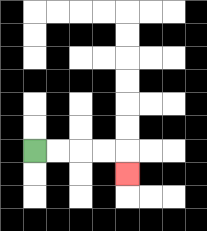{'start': '[1, 6]', 'end': '[5, 7]', 'path_directions': 'R,R,R,R,D', 'path_coordinates': '[[1, 6], [2, 6], [3, 6], [4, 6], [5, 6], [5, 7]]'}